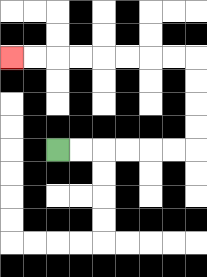{'start': '[2, 6]', 'end': '[0, 2]', 'path_directions': 'R,R,R,R,R,R,U,U,U,U,L,L,L,L,L,L,L,L', 'path_coordinates': '[[2, 6], [3, 6], [4, 6], [5, 6], [6, 6], [7, 6], [8, 6], [8, 5], [8, 4], [8, 3], [8, 2], [7, 2], [6, 2], [5, 2], [4, 2], [3, 2], [2, 2], [1, 2], [0, 2]]'}